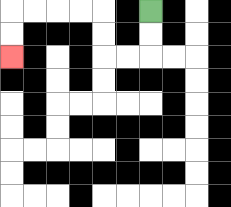{'start': '[6, 0]', 'end': '[0, 2]', 'path_directions': 'D,D,L,L,U,U,L,L,L,L,D,D', 'path_coordinates': '[[6, 0], [6, 1], [6, 2], [5, 2], [4, 2], [4, 1], [4, 0], [3, 0], [2, 0], [1, 0], [0, 0], [0, 1], [0, 2]]'}